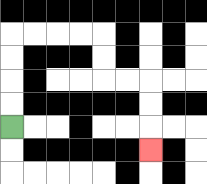{'start': '[0, 5]', 'end': '[6, 6]', 'path_directions': 'U,U,U,U,R,R,R,R,D,D,R,R,D,D,D', 'path_coordinates': '[[0, 5], [0, 4], [0, 3], [0, 2], [0, 1], [1, 1], [2, 1], [3, 1], [4, 1], [4, 2], [4, 3], [5, 3], [6, 3], [6, 4], [6, 5], [6, 6]]'}